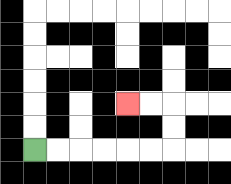{'start': '[1, 6]', 'end': '[5, 4]', 'path_directions': 'R,R,R,R,R,R,U,U,L,L', 'path_coordinates': '[[1, 6], [2, 6], [3, 6], [4, 6], [5, 6], [6, 6], [7, 6], [7, 5], [7, 4], [6, 4], [5, 4]]'}